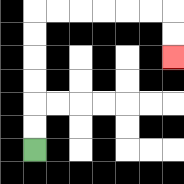{'start': '[1, 6]', 'end': '[7, 2]', 'path_directions': 'U,U,U,U,U,U,R,R,R,R,R,R,D,D', 'path_coordinates': '[[1, 6], [1, 5], [1, 4], [1, 3], [1, 2], [1, 1], [1, 0], [2, 0], [3, 0], [4, 0], [5, 0], [6, 0], [7, 0], [7, 1], [7, 2]]'}